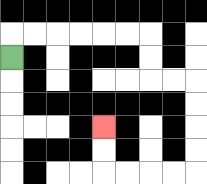{'start': '[0, 2]', 'end': '[4, 5]', 'path_directions': 'U,R,R,R,R,R,R,D,D,R,R,D,D,D,D,L,L,L,L,U,U', 'path_coordinates': '[[0, 2], [0, 1], [1, 1], [2, 1], [3, 1], [4, 1], [5, 1], [6, 1], [6, 2], [6, 3], [7, 3], [8, 3], [8, 4], [8, 5], [8, 6], [8, 7], [7, 7], [6, 7], [5, 7], [4, 7], [4, 6], [4, 5]]'}